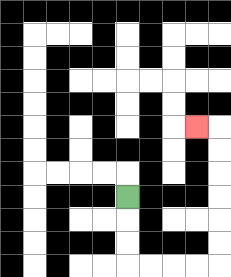{'start': '[5, 8]', 'end': '[8, 5]', 'path_directions': 'D,D,D,R,R,R,R,U,U,U,U,U,U,L', 'path_coordinates': '[[5, 8], [5, 9], [5, 10], [5, 11], [6, 11], [7, 11], [8, 11], [9, 11], [9, 10], [9, 9], [9, 8], [9, 7], [9, 6], [9, 5], [8, 5]]'}